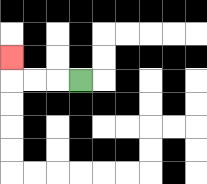{'start': '[3, 3]', 'end': '[0, 2]', 'path_directions': 'L,L,L,U', 'path_coordinates': '[[3, 3], [2, 3], [1, 3], [0, 3], [0, 2]]'}